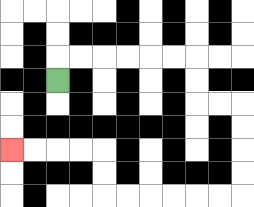{'start': '[2, 3]', 'end': '[0, 6]', 'path_directions': 'U,R,R,R,R,R,R,D,D,R,R,D,D,D,D,L,L,L,L,L,L,U,U,L,L,L,L', 'path_coordinates': '[[2, 3], [2, 2], [3, 2], [4, 2], [5, 2], [6, 2], [7, 2], [8, 2], [8, 3], [8, 4], [9, 4], [10, 4], [10, 5], [10, 6], [10, 7], [10, 8], [9, 8], [8, 8], [7, 8], [6, 8], [5, 8], [4, 8], [4, 7], [4, 6], [3, 6], [2, 6], [1, 6], [0, 6]]'}